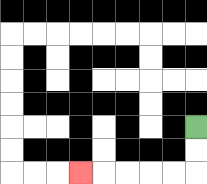{'start': '[8, 5]', 'end': '[3, 7]', 'path_directions': 'D,D,L,L,L,L,L', 'path_coordinates': '[[8, 5], [8, 6], [8, 7], [7, 7], [6, 7], [5, 7], [4, 7], [3, 7]]'}